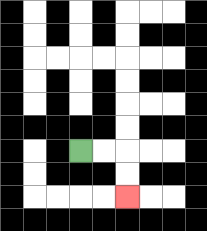{'start': '[3, 6]', 'end': '[5, 8]', 'path_directions': 'R,R,D,D', 'path_coordinates': '[[3, 6], [4, 6], [5, 6], [5, 7], [5, 8]]'}